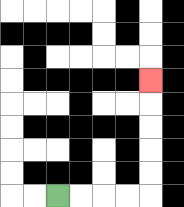{'start': '[2, 8]', 'end': '[6, 3]', 'path_directions': 'R,R,R,R,U,U,U,U,U', 'path_coordinates': '[[2, 8], [3, 8], [4, 8], [5, 8], [6, 8], [6, 7], [6, 6], [6, 5], [6, 4], [6, 3]]'}